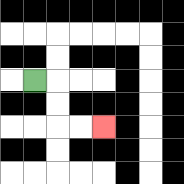{'start': '[1, 3]', 'end': '[4, 5]', 'path_directions': 'R,D,D,R,R', 'path_coordinates': '[[1, 3], [2, 3], [2, 4], [2, 5], [3, 5], [4, 5]]'}